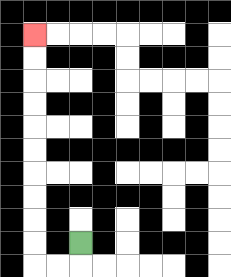{'start': '[3, 10]', 'end': '[1, 1]', 'path_directions': 'D,L,L,U,U,U,U,U,U,U,U,U,U', 'path_coordinates': '[[3, 10], [3, 11], [2, 11], [1, 11], [1, 10], [1, 9], [1, 8], [1, 7], [1, 6], [1, 5], [1, 4], [1, 3], [1, 2], [1, 1]]'}